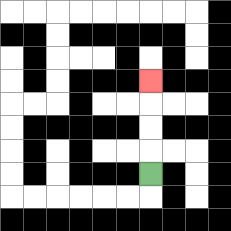{'start': '[6, 7]', 'end': '[6, 3]', 'path_directions': 'U,U,U,U', 'path_coordinates': '[[6, 7], [6, 6], [6, 5], [6, 4], [6, 3]]'}